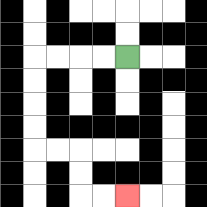{'start': '[5, 2]', 'end': '[5, 8]', 'path_directions': 'L,L,L,L,D,D,D,D,R,R,D,D,R,R', 'path_coordinates': '[[5, 2], [4, 2], [3, 2], [2, 2], [1, 2], [1, 3], [1, 4], [1, 5], [1, 6], [2, 6], [3, 6], [3, 7], [3, 8], [4, 8], [5, 8]]'}